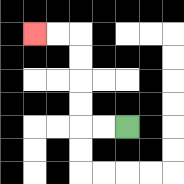{'start': '[5, 5]', 'end': '[1, 1]', 'path_directions': 'L,L,U,U,U,U,L,L', 'path_coordinates': '[[5, 5], [4, 5], [3, 5], [3, 4], [3, 3], [3, 2], [3, 1], [2, 1], [1, 1]]'}